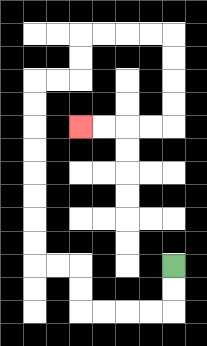{'start': '[7, 11]', 'end': '[3, 5]', 'path_directions': 'D,D,L,L,L,L,U,U,L,L,U,U,U,U,U,U,U,U,R,R,U,U,R,R,R,R,D,D,D,D,L,L,L,L', 'path_coordinates': '[[7, 11], [7, 12], [7, 13], [6, 13], [5, 13], [4, 13], [3, 13], [3, 12], [3, 11], [2, 11], [1, 11], [1, 10], [1, 9], [1, 8], [1, 7], [1, 6], [1, 5], [1, 4], [1, 3], [2, 3], [3, 3], [3, 2], [3, 1], [4, 1], [5, 1], [6, 1], [7, 1], [7, 2], [7, 3], [7, 4], [7, 5], [6, 5], [5, 5], [4, 5], [3, 5]]'}